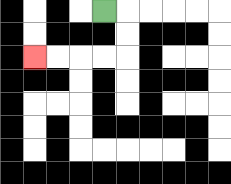{'start': '[4, 0]', 'end': '[1, 2]', 'path_directions': 'R,D,D,L,L,L,L', 'path_coordinates': '[[4, 0], [5, 0], [5, 1], [5, 2], [4, 2], [3, 2], [2, 2], [1, 2]]'}